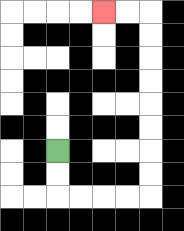{'start': '[2, 6]', 'end': '[4, 0]', 'path_directions': 'D,D,R,R,R,R,U,U,U,U,U,U,U,U,L,L', 'path_coordinates': '[[2, 6], [2, 7], [2, 8], [3, 8], [4, 8], [5, 8], [6, 8], [6, 7], [6, 6], [6, 5], [6, 4], [6, 3], [6, 2], [6, 1], [6, 0], [5, 0], [4, 0]]'}